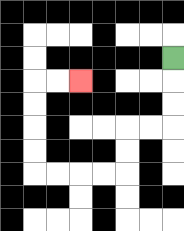{'start': '[7, 2]', 'end': '[3, 3]', 'path_directions': 'D,D,D,L,L,D,D,L,L,L,L,U,U,U,U,R,R', 'path_coordinates': '[[7, 2], [7, 3], [7, 4], [7, 5], [6, 5], [5, 5], [5, 6], [5, 7], [4, 7], [3, 7], [2, 7], [1, 7], [1, 6], [1, 5], [1, 4], [1, 3], [2, 3], [3, 3]]'}